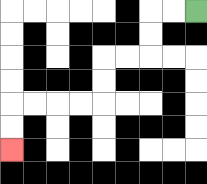{'start': '[8, 0]', 'end': '[0, 6]', 'path_directions': 'L,L,D,D,L,L,D,D,L,L,L,L,D,D', 'path_coordinates': '[[8, 0], [7, 0], [6, 0], [6, 1], [6, 2], [5, 2], [4, 2], [4, 3], [4, 4], [3, 4], [2, 4], [1, 4], [0, 4], [0, 5], [0, 6]]'}